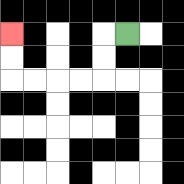{'start': '[5, 1]', 'end': '[0, 1]', 'path_directions': 'L,D,D,L,L,L,L,U,U', 'path_coordinates': '[[5, 1], [4, 1], [4, 2], [4, 3], [3, 3], [2, 3], [1, 3], [0, 3], [0, 2], [0, 1]]'}